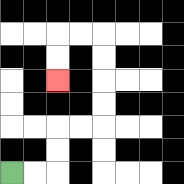{'start': '[0, 7]', 'end': '[2, 3]', 'path_directions': 'R,R,U,U,R,R,U,U,U,U,L,L,D,D', 'path_coordinates': '[[0, 7], [1, 7], [2, 7], [2, 6], [2, 5], [3, 5], [4, 5], [4, 4], [4, 3], [4, 2], [4, 1], [3, 1], [2, 1], [2, 2], [2, 3]]'}